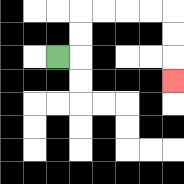{'start': '[2, 2]', 'end': '[7, 3]', 'path_directions': 'R,U,U,R,R,R,R,D,D,D', 'path_coordinates': '[[2, 2], [3, 2], [3, 1], [3, 0], [4, 0], [5, 0], [6, 0], [7, 0], [7, 1], [7, 2], [7, 3]]'}